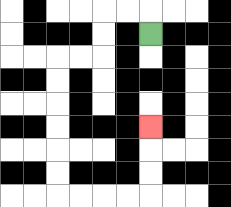{'start': '[6, 1]', 'end': '[6, 5]', 'path_directions': 'U,L,L,D,D,L,L,D,D,D,D,D,D,R,R,R,R,U,U,U', 'path_coordinates': '[[6, 1], [6, 0], [5, 0], [4, 0], [4, 1], [4, 2], [3, 2], [2, 2], [2, 3], [2, 4], [2, 5], [2, 6], [2, 7], [2, 8], [3, 8], [4, 8], [5, 8], [6, 8], [6, 7], [6, 6], [6, 5]]'}